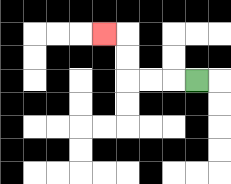{'start': '[8, 3]', 'end': '[4, 1]', 'path_directions': 'L,L,L,U,U,L', 'path_coordinates': '[[8, 3], [7, 3], [6, 3], [5, 3], [5, 2], [5, 1], [4, 1]]'}